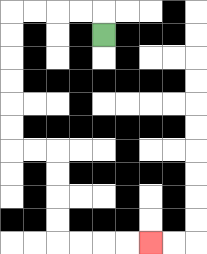{'start': '[4, 1]', 'end': '[6, 10]', 'path_directions': 'U,L,L,L,L,D,D,D,D,D,D,R,R,D,D,D,D,R,R,R,R', 'path_coordinates': '[[4, 1], [4, 0], [3, 0], [2, 0], [1, 0], [0, 0], [0, 1], [0, 2], [0, 3], [0, 4], [0, 5], [0, 6], [1, 6], [2, 6], [2, 7], [2, 8], [2, 9], [2, 10], [3, 10], [4, 10], [5, 10], [6, 10]]'}